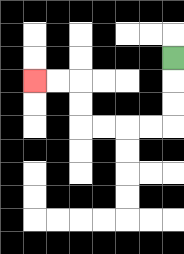{'start': '[7, 2]', 'end': '[1, 3]', 'path_directions': 'D,D,D,L,L,L,L,U,U,L,L', 'path_coordinates': '[[7, 2], [7, 3], [7, 4], [7, 5], [6, 5], [5, 5], [4, 5], [3, 5], [3, 4], [3, 3], [2, 3], [1, 3]]'}